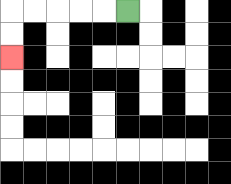{'start': '[5, 0]', 'end': '[0, 2]', 'path_directions': 'L,L,L,L,L,D,D', 'path_coordinates': '[[5, 0], [4, 0], [3, 0], [2, 0], [1, 0], [0, 0], [0, 1], [0, 2]]'}